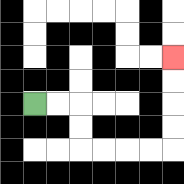{'start': '[1, 4]', 'end': '[7, 2]', 'path_directions': 'R,R,D,D,R,R,R,R,U,U,U,U', 'path_coordinates': '[[1, 4], [2, 4], [3, 4], [3, 5], [3, 6], [4, 6], [5, 6], [6, 6], [7, 6], [7, 5], [7, 4], [7, 3], [7, 2]]'}